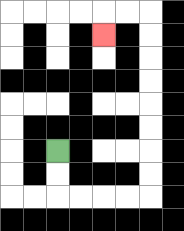{'start': '[2, 6]', 'end': '[4, 1]', 'path_directions': 'D,D,R,R,R,R,U,U,U,U,U,U,U,U,L,L,D', 'path_coordinates': '[[2, 6], [2, 7], [2, 8], [3, 8], [4, 8], [5, 8], [6, 8], [6, 7], [6, 6], [6, 5], [6, 4], [6, 3], [6, 2], [6, 1], [6, 0], [5, 0], [4, 0], [4, 1]]'}